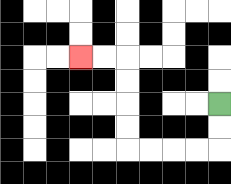{'start': '[9, 4]', 'end': '[3, 2]', 'path_directions': 'D,D,L,L,L,L,U,U,U,U,L,L', 'path_coordinates': '[[9, 4], [9, 5], [9, 6], [8, 6], [7, 6], [6, 6], [5, 6], [5, 5], [5, 4], [5, 3], [5, 2], [4, 2], [3, 2]]'}